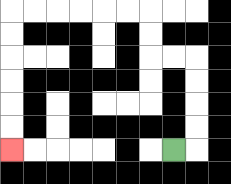{'start': '[7, 6]', 'end': '[0, 6]', 'path_directions': 'R,U,U,U,U,L,L,U,U,L,L,L,L,L,L,D,D,D,D,D,D', 'path_coordinates': '[[7, 6], [8, 6], [8, 5], [8, 4], [8, 3], [8, 2], [7, 2], [6, 2], [6, 1], [6, 0], [5, 0], [4, 0], [3, 0], [2, 0], [1, 0], [0, 0], [0, 1], [0, 2], [0, 3], [0, 4], [0, 5], [0, 6]]'}